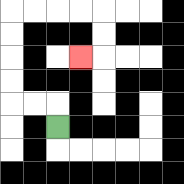{'start': '[2, 5]', 'end': '[3, 2]', 'path_directions': 'U,L,L,U,U,U,U,R,R,R,R,D,D,L', 'path_coordinates': '[[2, 5], [2, 4], [1, 4], [0, 4], [0, 3], [0, 2], [0, 1], [0, 0], [1, 0], [2, 0], [3, 0], [4, 0], [4, 1], [4, 2], [3, 2]]'}